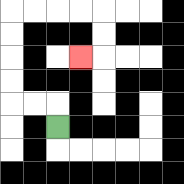{'start': '[2, 5]', 'end': '[3, 2]', 'path_directions': 'U,L,L,U,U,U,U,R,R,R,R,D,D,L', 'path_coordinates': '[[2, 5], [2, 4], [1, 4], [0, 4], [0, 3], [0, 2], [0, 1], [0, 0], [1, 0], [2, 0], [3, 0], [4, 0], [4, 1], [4, 2], [3, 2]]'}